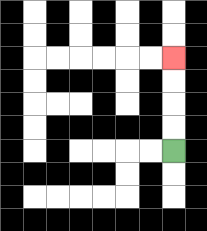{'start': '[7, 6]', 'end': '[7, 2]', 'path_directions': 'U,U,U,U', 'path_coordinates': '[[7, 6], [7, 5], [7, 4], [7, 3], [7, 2]]'}